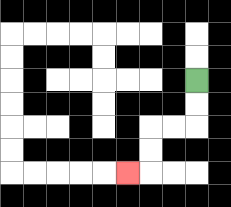{'start': '[8, 3]', 'end': '[5, 7]', 'path_directions': 'D,D,L,L,D,D,L', 'path_coordinates': '[[8, 3], [8, 4], [8, 5], [7, 5], [6, 5], [6, 6], [6, 7], [5, 7]]'}